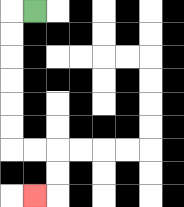{'start': '[1, 0]', 'end': '[1, 8]', 'path_directions': 'L,D,D,D,D,D,D,R,R,D,D,L', 'path_coordinates': '[[1, 0], [0, 0], [0, 1], [0, 2], [0, 3], [0, 4], [0, 5], [0, 6], [1, 6], [2, 6], [2, 7], [2, 8], [1, 8]]'}